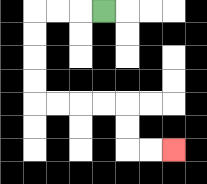{'start': '[4, 0]', 'end': '[7, 6]', 'path_directions': 'L,L,L,D,D,D,D,R,R,R,R,D,D,R,R', 'path_coordinates': '[[4, 0], [3, 0], [2, 0], [1, 0], [1, 1], [1, 2], [1, 3], [1, 4], [2, 4], [3, 4], [4, 4], [5, 4], [5, 5], [5, 6], [6, 6], [7, 6]]'}